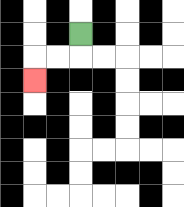{'start': '[3, 1]', 'end': '[1, 3]', 'path_directions': 'D,L,L,D', 'path_coordinates': '[[3, 1], [3, 2], [2, 2], [1, 2], [1, 3]]'}